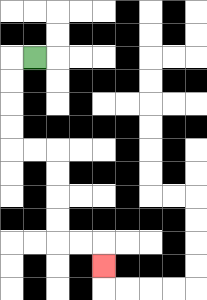{'start': '[1, 2]', 'end': '[4, 11]', 'path_directions': 'L,D,D,D,D,R,R,D,D,D,D,R,R,D', 'path_coordinates': '[[1, 2], [0, 2], [0, 3], [0, 4], [0, 5], [0, 6], [1, 6], [2, 6], [2, 7], [2, 8], [2, 9], [2, 10], [3, 10], [4, 10], [4, 11]]'}